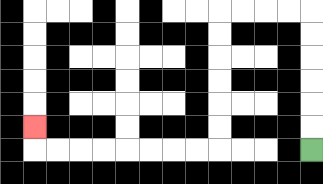{'start': '[13, 6]', 'end': '[1, 5]', 'path_directions': 'U,U,U,U,U,U,L,L,L,L,D,D,D,D,D,D,L,L,L,L,L,L,L,L,U', 'path_coordinates': '[[13, 6], [13, 5], [13, 4], [13, 3], [13, 2], [13, 1], [13, 0], [12, 0], [11, 0], [10, 0], [9, 0], [9, 1], [9, 2], [9, 3], [9, 4], [9, 5], [9, 6], [8, 6], [7, 6], [6, 6], [5, 6], [4, 6], [3, 6], [2, 6], [1, 6], [1, 5]]'}